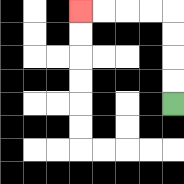{'start': '[7, 4]', 'end': '[3, 0]', 'path_directions': 'U,U,U,U,L,L,L,L', 'path_coordinates': '[[7, 4], [7, 3], [7, 2], [7, 1], [7, 0], [6, 0], [5, 0], [4, 0], [3, 0]]'}